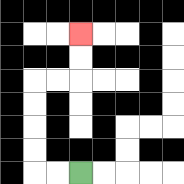{'start': '[3, 7]', 'end': '[3, 1]', 'path_directions': 'L,L,U,U,U,U,R,R,U,U', 'path_coordinates': '[[3, 7], [2, 7], [1, 7], [1, 6], [1, 5], [1, 4], [1, 3], [2, 3], [3, 3], [3, 2], [3, 1]]'}